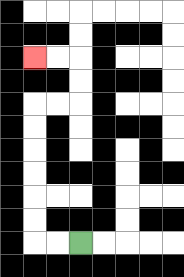{'start': '[3, 10]', 'end': '[1, 2]', 'path_directions': 'L,L,U,U,U,U,U,U,R,R,U,U,L,L', 'path_coordinates': '[[3, 10], [2, 10], [1, 10], [1, 9], [1, 8], [1, 7], [1, 6], [1, 5], [1, 4], [2, 4], [3, 4], [3, 3], [3, 2], [2, 2], [1, 2]]'}